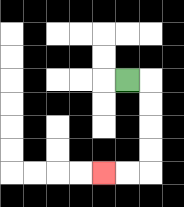{'start': '[5, 3]', 'end': '[4, 7]', 'path_directions': 'R,D,D,D,D,L,L', 'path_coordinates': '[[5, 3], [6, 3], [6, 4], [6, 5], [6, 6], [6, 7], [5, 7], [4, 7]]'}